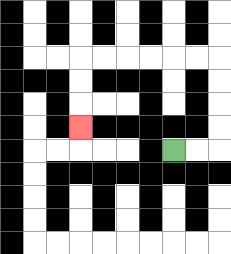{'start': '[7, 6]', 'end': '[3, 5]', 'path_directions': 'R,R,U,U,U,U,L,L,L,L,L,L,D,D,D', 'path_coordinates': '[[7, 6], [8, 6], [9, 6], [9, 5], [9, 4], [9, 3], [9, 2], [8, 2], [7, 2], [6, 2], [5, 2], [4, 2], [3, 2], [3, 3], [3, 4], [3, 5]]'}